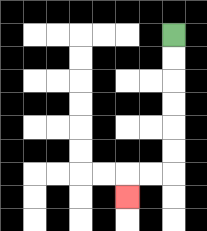{'start': '[7, 1]', 'end': '[5, 8]', 'path_directions': 'D,D,D,D,D,D,L,L,D', 'path_coordinates': '[[7, 1], [7, 2], [7, 3], [7, 4], [7, 5], [7, 6], [7, 7], [6, 7], [5, 7], [5, 8]]'}